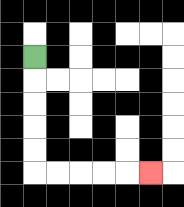{'start': '[1, 2]', 'end': '[6, 7]', 'path_directions': 'D,D,D,D,D,R,R,R,R,R', 'path_coordinates': '[[1, 2], [1, 3], [1, 4], [1, 5], [1, 6], [1, 7], [2, 7], [3, 7], [4, 7], [5, 7], [6, 7]]'}